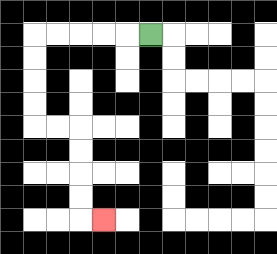{'start': '[6, 1]', 'end': '[4, 9]', 'path_directions': 'L,L,L,L,L,D,D,D,D,R,R,D,D,D,D,R', 'path_coordinates': '[[6, 1], [5, 1], [4, 1], [3, 1], [2, 1], [1, 1], [1, 2], [1, 3], [1, 4], [1, 5], [2, 5], [3, 5], [3, 6], [3, 7], [3, 8], [3, 9], [4, 9]]'}